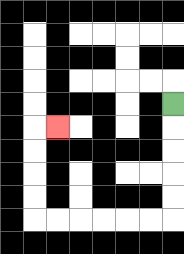{'start': '[7, 4]', 'end': '[2, 5]', 'path_directions': 'D,D,D,D,D,L,L,L,L,L,L,U,U,U,U,R', 'path_coordinates': '[[7, 4], [7, 5], [7, 6], [7, 7], [7, 8], [7, 9], [6, 9], [5, 9], [4, 9], [3, 9], [2, 9], [1, 9], [1, 8], [1, 7], [1, 6], [1, 5], [2, 5]]'}